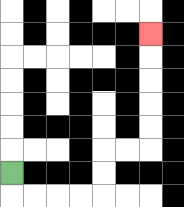{'start': '[0, 7]', 'end': '[6, 1]', 'path_directions': 'D,R,R,R,R,U,U,R,R,U,U,U,U,U', 'path_coordinates': '[[0, 7], [0, 8], [1, 8], [2, 8], [3, 8], [4, 8], [4, 7], [4, 6], [5, 6], [6, 6], [6, 5], [6, 4], [6, 3], [6, 2], [6, 1]]'}